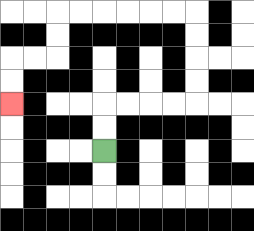{'start': '[4, 6]', 'end': '[0, 4]', 'path_directions': 'U,U,R,R,R,R,U,U,U,U,L,L,L,L,L,L,D,D,L,L,D,D', 'path_coordinates': '[[4, 6], [4, 5], [4, 4], [5, 4], [6, 4], [7, 4], [8, 4], [8, 3], [8, 2], [8, 1], [8, 0], [7, 0], [6, 0], [5, 0], [4, 0], [3, 0], [2, 0], [2, 1], [2, 2], [1, 2], [0, 2], [0, 3], [0, 4]]'}